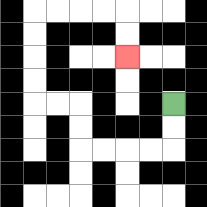{'start': '[7, 4]', 'end': '[5, 2]', 'path_directions': 'D,D,L,L,L,L,U,U,L,L,U,U,U,U,R,R,R,R,D,D', 'path_coordinates': '[[7, 4], [7, 5], [7, 6], [6, 6], [5, 6], [4, 6], [3, 6], [3, 5], [3, 4], [2, 4], [1, 4], [1, 3], [1, 2], [1, 1], [1, 0], [2, 0], [3, 0], [4, 0], [5, 0], [5, 1], [5, 2]]'}